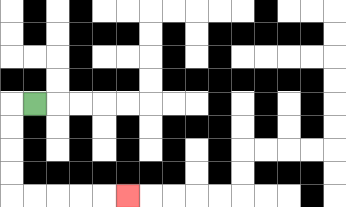{'start': '[1, 4]', 'end': '[5, 8]', 'path_directions': 'L,D,D,D,D,R,R,R,R,R', 'path_coordinates': '[[1, 4], [0, 4], [0, 5], [0, 6], [0, 7], [0, 8], [1, 8], [2, 8], [3, 8], [4, 8], [5, 8]]'}